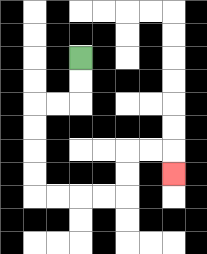{'start': '[3, 2]', 'end': '[7, 7]', 'path_directions': 'D,D,L,L,D,D,D,D,R,R,R,R,U,U,R,R,D', 'path_coordinates': '[[3, 2], [3, 3], [3, 4], [2, 4], [1, 4], [1, 5], [1, 6], [1, 7], [1, 8], [2, 8], [3, 8], [4, 8], [5, 8], [5, 7], [5, 6], [6, 6], [7, 6], [7, 7]]'}